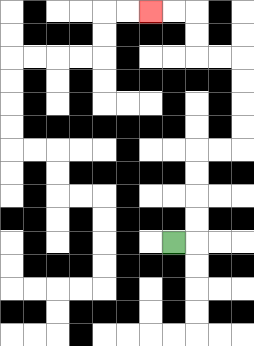{'start': '[7, 10]', 'end': '[6, 0]', 'path_directions': 'R,U,U,U,U,R,R,U,U,U,U,L,L,U,U,L,L', 'path_coordinates': '[[7, 10], [8, 10], [8, 9], [8, 8], [8, 7], [8, 6], [9, 6], [10, 6], [10, 5], [10, 4], [10, 3], [10, 2], [9, 2], [8, 2], [8, 1], [8, 0], [7, 0], [6, 0]]'}